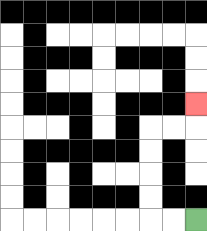{'start': '[8, 9]', 'end': '[8, 4]', 'path_directions': 'L,L,U,U,U,U,R,R,U', 'path_coordinates': '[[8, 9], [7, 9], [6, 9], [6, 8], [6, 7], [6, 6], [6, 5], [7, 5], [8, 5], [8, 4]]'}